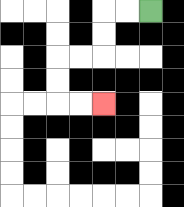{'start': '[6, 0]', 'end': '[4, 4]', 'path_directions': 'L,L,D,D,L,L,D,D,R,R', 'path_coordinates': '[[6, 0], [5, 0], [4, 0], [4, 1], [4, 2], [3, 2], [2, 2], [2, 3], [2, 4], [3, 4], [4, 4]]'}